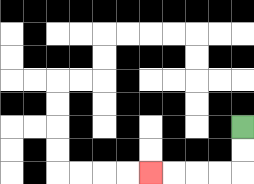{'start': '[10, 5]', 'end': '[6, 7]', 'path_directions': 'D,D,L,L,L,L', 'path_coordinates': '[[10, 5], [10, 6], [10, 7], [9, 7], [8, 7], [7, 7], [6, 7]]'}